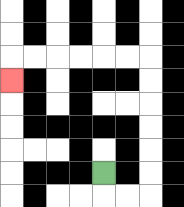{'start': '[4, 7]', 'end': '[0, 3]', 'path_directions': 'D,R,R,U,U,U,U,U,U,L,L,L,L,L,L,D', 'path_coordinates': '[[4, 7], [4, 8], [5, 8], [6, 8], [6, 7], [6, 6], [6, 5], [6, 4], [6, 3], [6, 2], [5, 2], [4, 2], [3, 2], [2, 2], [1, 2], [0, 2], [0, 3]]'}